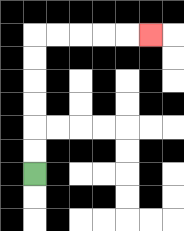{'start': '[1, 7]', 'end': '[6, 1]', 'path_directions': 'U,U,U,U,U,U,R,R,R,R,R', 'path_coordinates': '[[1, 7], [1, 6], [1, 5], [1, 4], [1, 3], [1, 2], [1, 1], [2, 1], [3, 1], [4, 1], [5, 1], [6, 1]]'}